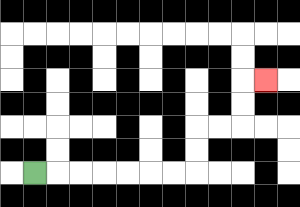{'start': '[1, 7]', 'end': '[11, 3]', 'path_directions': 'R,R,R,R,R,R,R,U,U,R,R,U,U,R', 'path_coordinates': '[[1, 7], [2, 7], [3, 7], [4, 7], [5, 7], [6, 7], [7, 7], [8, 7], [8, 6], [8, 5], [9, 5], [10, 5], [10, 4], [10, 3], [11, 3]]'}